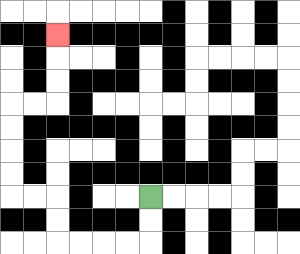{'start': '[6, 8]', 'end': '[2, 1]', 'path_directions': 'D,D,L,L,L,L,U,U,L,L,U,U,U,U,R,R,U,U,U', 'path_coordinates': '[[6, 8], [6, 9], [6, 10], [5, 10], [4, 10], [3, 10], [2, 10], [2, 9], [2, 8], [1, 8], [0, 8], [0, 7], [0, 6], [0, 5], [0, 4], [1, 4], [2, 4], [2, 3], [2, 2], [2, 1]]'}